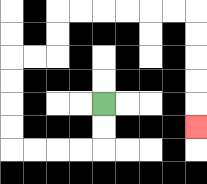{'start': '[4, 4]', 'end': '[8, 5]', 'path_directions': 'D,D,L,L,L,L,U,U,U,U,R,R,U,U,R,R,R,R,R,R,D,D,D,D,D', 'path_coordinates': '[[4, 4], [4, 5], [4, 6], [3, 6], [2, 6], [1, 6], [0, 6], [0, 5], [0, 4], [0, 3], [0, 2], [1, 2], [2, 2], [2, 1], [2, 0], [3, 0], [4, 0], [5, 0], [6, 0], [7, 0], [8, 0], [8, 1], [8, 2], [8, 3], [8, 4], [8, 5]]'}